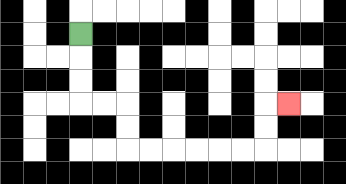{'start': '[3, 1]', 'end': '[12, 4]', 'path_directions': 'D,D,D,R,R,D,D,R,R,R,R,R,R,U,U,R', 'path_coordinates': '[[3, 1], [3, 2], [3, 3], [3, 4], [4, 4], [5, 4], [5, 5], [5, 6], [6, 6], [7, 6], [8, 6], [9, 6], [10, 6], [11, 6], [11, 5], [11, 4], [12, 4]]'}